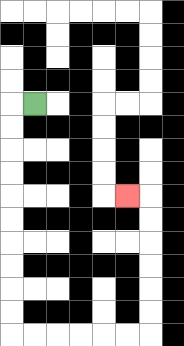{'start': '[1, 4]', 'end': '[5, 8]', 'path_directions': 'L,D,D,D,D,D,D,D,D,D,D,R,R,R,R,R,R,U,U,U,U,U,U,L', 'path_coordinates': '[[1, 4], [0, 4], [0, 5], [0, 6], [0, 7], [0, 8], [0, 9], [0, 10], [0, 11], [0, 12], [0, 13], [0, 14], [1, 14], [2, 14], [3, 14], [4, 14], [5, 14], [6, 14], [6, 13], [6, 12], [6, 11], [6, 10], [6, 9], [6, 8], [5, 8]]'}